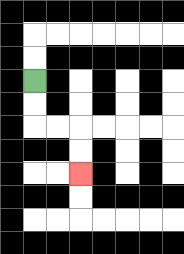{'start': '[1, 3]', 'end': '[3, 7]', 'path_directions': 'D,D,R,R,D,D', 'path_coordinates': '[[1, 3], [1, 4], [1, 5], [2, 5], [3, 5], [3, 6], [3, 7]]'}